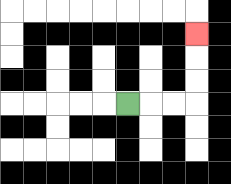{'start': '[5, 4]', 'end': '[8, 1]', 'path_directions': 'R,R,R,U,U,U', 'path_coordinates': '[[5, 4], [6, 4], [7, 4], [8, 4], [8, 3], [8, 2], [8, 1]]'}